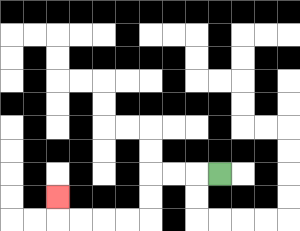{'start': '[9, 7]', 'end': '[2, 8]', 'path_directions': 'L,L,L,D,D,L,L,L,L,U', 'path_coordinates': '[[9, 7], [8, 7], [7, 7], [6, 7], [6, 8], [6, 9], [5, 9], [4, 9], [3, 9], [2, 9], [2, 8]]'}